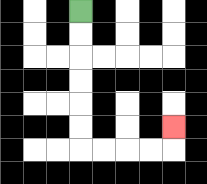{'start': '[3, 0]', 'end': '[7, 5]', 'path_directions': 'D,D,D,D,D,D,R,R,R,R,U', 'path_coordinates': '[[3, 0], [3, 1], [3, 2], [3, 3], [3, 4], [3, 5], [3, 6], [4, 6], [5, 6], [6, 6], [7, 6], [7, 5]]'}